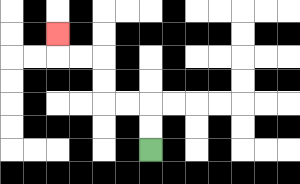{'start': '[6, 6]', 'end': '[2, 1]', 'path_directions': 'U,U,L,L,U,U,L,L,U', 'path_coordinates': '[[6, 6], [6, 5], [6, 4], [5, 4], [4, 4], [4, 3], [4, 2], [3, 2], [2, 2], [2, 1]]'}